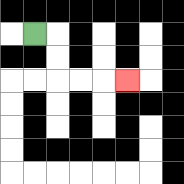{'start': '[1, 1]', 'end': '[5, 3]', 'path_directions': 'R,D,D,R,R,R', 'path_coordinates': '[[1, 1], [2, 1], [2, 2], [2, 3], [3, 3], [4, 3], [5, 3]]'}